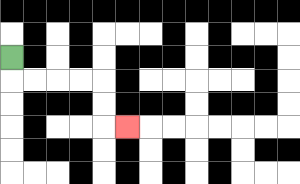{'start': '[0, 2]', 'end': '[5, 5]', 'path_directions': 'D,R,R,R,R,D,D,R', 'path_coordinates': '[[0, 2], [0, 3], [1, 3], [2, 3], [3, 3], [4, 3], [4, 4], [4, 5], [5, 5]]'}